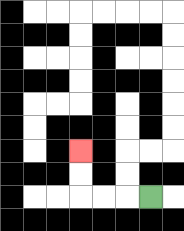{'start': '[6, 8]', 'end': '[3, 6]', 'path_directions': 'L,L,L,U,U', 'path_coordinates': '[[6, 8], [5, 8], [4, 8], [3, 8], [3, 7], [3, 6]]'}